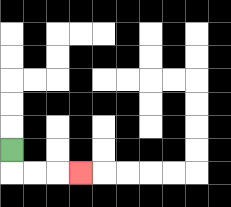{'start': '[0, 6]', 'end': '[3, 7]', 'path_directions': 'D,R,R,R', 'path_coordinates': '[[0, 6], [0, 7], [1, 7], [2, 7], [3, 7]]'}